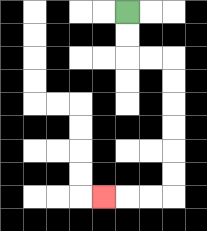{'start': '[5, 0]', 'end': '[4, 8]', 'path_directions': 'D,D,R,R,D,D,D,D,D,D,L,L,L', 'path_coordinates': '[[5, 0], [5, 1], [5, 2], [6, 2], [7, 2], [7, 3], [7, 4], [7, 5], [7, 6], [7, 7], [7, 8], [6, 8], [5, 8], [4, 8]]'}